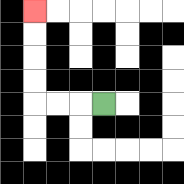{'start': '[4, 4]', 'end': '[1, 0]', 'path_directions': 'L,L,L,U,U,U,U', 'path_coordinates': '[[4, 4], [3, 4], [2, 4], [1, 4], [1, 3], [1, 2], [1, 1], [1, 0]]'}